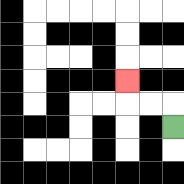{'start': '[7, 5]', 'end': '[5, 3]', 'path_directions': 'U,L,L,U', 'path_coordinates': '[[7, 5], [7, 4], [6, 4], [5, 4], [5, 3]]'}